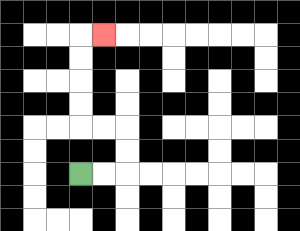{'start': '[3, 7]', 'end': '[4, 1]', 'path_directions': 'R,R,U,U,L,L,U,U,U,U,R', 'path_coordinates': '[[3, 7], [4, 7], [5, 7], [5, 6], [5, 5], [4, 5], [3, 5], [3, 4], [3, 3], [3, 2], [3, 1], [4, 1]]'}